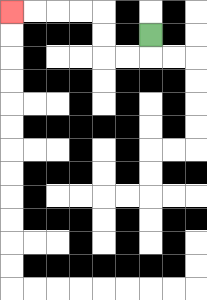{'start': '[6, 1]', 'end': '[0, 0]', 'path_directions': 'D,L,L,U,U,L,L,L,L', 'path_coordinates': '[[6, 1], [6, 2], [5, 2], [4, 2], [4, 1], [4, 0], [3, 0], [2, 0], [1, 0], [0, 0]]'}